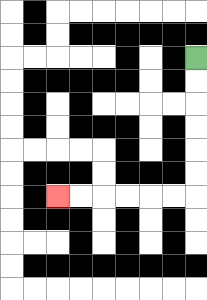{'start': '[8, 2]', 'end': '[2, 8]', 'path_directions': 'D,D,D,D,D,D,L,L,L,L,L,L', 'path_coordinates': '[[8, 2], [8, 3], [8, 4], [8, 5], [8, 6], [8, 7], [8, 8], [7, 8], [6, 8], [5, 8], [4, 8], [3, 8], [2, 8]]'}